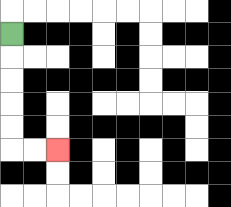{'start': '[0, 1]', 'end': '[2, 6]', 'path_directions': 'D,D,D,D,D,R,R', 'path_coordinates': '[[0, 1], [0, 2], [0, 3], [0, 4], [0, 5], [0, 6], [1, 6], [2, 6]]'}